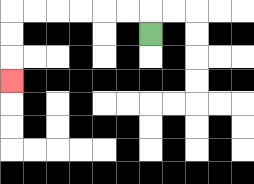{'start': '[6, 1]', 'end': '[0, 3]', 'path_directions': 'U,L,L,L,L,L,L,D,D,D', 'path_coordinates': '[[6, 1], [6, 0], [5, 0], [4, 0], [3, 0], [2, 0], [1, 0], [0, 0], [0, 1], [0, 2], [0, 3]]'}